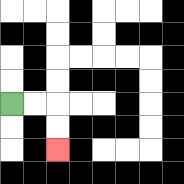{'start': '[0, 4]', 'end': '[2, 6]', 'path_directions': 'R,R,D,D', 'path_coordinates': '[[0, 4], [1, 4], [2, 4], [2, 5], [2, 6]]'}